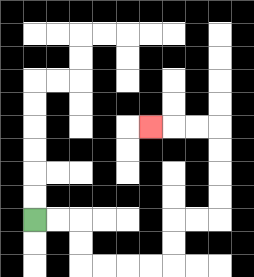{'start': '[1, 9]', 'end': '[6, 5]', 'path_directions': 'R,R,D,D,R,R,R,R,U,U,R,R,U,U,U,U,L,L,L', 'path_coordinates': '[[1, 9], [2, 9], [3, 9], [3, 10], [3, 11], [4, 11], [5, 11], [6, 11], [7, 11], [7, 10], [7, 9], [8, 9], [9, 9], [9, 8], [9, 7], [9, 6], [9, 5], [8, 5], [7, 5], [6, 5]]'}